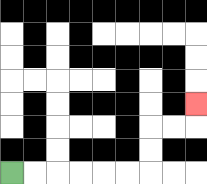{'start': '[0, 7]', 'end': '[8, 4]', 'path_directions': 'R,R,R,R,R,R,U,U,R,R,U', 'path_coordinates': '[[0, 7], [1, 7], [2, 7], [3, 7], [4, 7], [5, 7], [6, 7], [6, 6], [6, 5], [7, 5], [8, 5], [8, 4]]'}